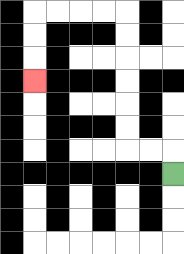{'start': '[7, 7]', 'end': '[1, 3]', 'path_directions': 'U,L,L,U,U,U,U,U,U,L,L,L,L,D,D,D', 'path_coordinates': '[[7, 7], [7, 6], [6, 6], [5, 6], [5, 5], [5, 4], [5, 3], [5, 2], [5, 1], [5, 0], [4, 0], [3, 0], [2, 0], [1, 0], [1, 1], [1, 2], [1, 3]]'}